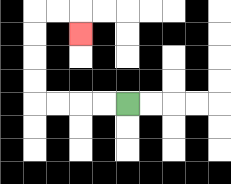{'start': '[5, 4]', 'end': '[3, 1]', 'path_directions': 'L,L,L,L,U,U,U,U,R,R,D', 'path_coordinates': '[[5, 4], [4, 4], [3, 4], [2, 4], [1, 4], [1, 3], [1, 2], [1, 1], [1, 0], [2, 0], [3, 0], [3, 1]]'}